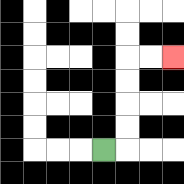{'start': '[4, 6]', 'end': '[7, 2]', 'path_directions': 'R,U,U,U,U,R,R', 'path_coordinates': '[[4, 6], [5, 6], [5, 5], [5, 4], [5, 3], [5, 2], [6, 2], [7, 2]]'}